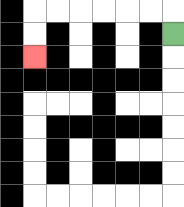{'start': '[7, 1]', 'end': '[1, 2]', 'path_directions': 'U,L,L,L,L,L,L,D,D', 'path_coordinates': '[[7, 1], [7, 0], [6, 0], [5, 0], [4, 0], [3, 0], [2, 0], [1, 0], [1, 1], [1, 2]]'}